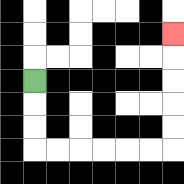{'start': '[1, 3]', 'end': '[7, 1]', 'path_directions': 'D,D,D,R,R,R,R,R,R,U,U,U,U,U', 'path_coordinates': '[[1, 3], [1, 4], [1, 5], [1, 6], [2, 6], [3, 6], [4, 6], [5, 6], [6, 6], [7, 6], [7, 5], [7, 4], [7, 3], [7, 2], [7, 1]]'}